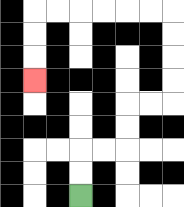{'start': '[3, 8]', 'end': '[1, 3]', 'path_directions': 'U,U,R,R,U,U,R,R,U,U,U,U,L,L,L,L,L,L,D,D,D', 'path_coordinates': '[[3, 8], [3, 7], [3, 6], [4, 6], [5, 6], [5, 5], [5, 4], [6, 4], [7, 4], [7, 3], [7, 2], [7, 1], [7, 0], [6, 0], [5, 0], [4, 0], [3, 0], [2, 0], [1, 0], [1, 1], [1, 2], [1, 3]]'}